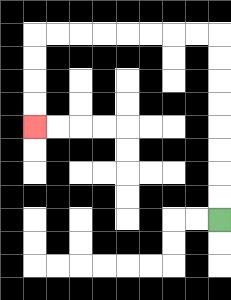{'start': '[9, 9]', 'end': '[1, 5]', 'path_directions': 'U,U,U,U,U,U,U,U,L,L,L,L,L,L,L,L,D,D,D,D', 'path_coordinates': '[[9, 9], [9, 8], [9, 7], [9, 6], [9, 5], [9, 4], [9, 3], [9, 2], [9, 1], [8, 1], [7, 1], [6, 1], [5, 1], [4, 1], [3, 1], [2, 1], [1, 1], [1, 2], [1, 3], [1, 4], [1, 5]]'}